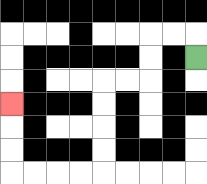{'start': '[8, 2]', 'end': '[0, 4]', 'path_directions': 'U,L,L,D,D,L,L,D,D,D,D,L,L,L,L,U,U,U', 'path_coordinates': '[[8, 2], [8, 1], [7, 1], [6, 1], [6, 2], [6, 3], [5, 3], [4, 3], [4, 4], [4, 5], [4, 6], [4, 7], [3, 7], [2, 7], [1, 7], [0, 7], [0, 6], [0, 5], [0, 4]]'}